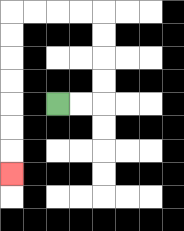{'start': '[2, 4]', 'end': '[0, 7]', 'path_directions': 'R,R,U,U,U,U,L,L,L,L,D,D,D,D,D,D,D', 'path_coordinates': '[[2, 4], [3, 4], [4, 4], [4, 3], [4, 2], [4, 1], [4, 0], [3, 0], [2, 0], [1, 0], [0, 0], [0, 1], [0, 2], [0, 3], [0, 4], [0, 5], [0, 6], [0, 7]]'}